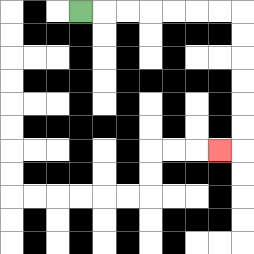{'start': '[3, 0]', 'end': '[9, 6]', 'path_directions': 'R,R,R,R,R,R,R,D,D,D,D,D,D,L', 'path_coordinates': '[[3, 0], [4, 0], [5, 0], [6, 0], [7, 0], [8, 0], [9, 0], [10, 0], [10, 1], [10, 2], [10, 3], [10, 4], [10, 5], [10, 6], [9, 6]]'}